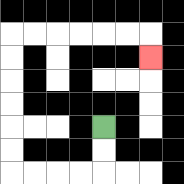{'start': '[4, 5]', 'end': '[6, 2]', 'path_directions': 'D,D,L,L,L,L,U,U,U,U,U,U,R,R,R,R,R,R,D', 'path_coordinates': '[[4, 5], [4, 6], [4, 7], [3, 7], [2, 7], [1, 7], [0, 7], [0, 6], [0, 5], [0, 4], [0, 3], [0, 2], [0, 1], [1, 1], [2, 1], [3, 1], [4, 1], [5, 1], [6, 1], [6, 2]]'}